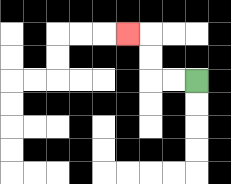{'start': '[8, 3]', 'end': '[5, 1]', 'path_directions': 'L,L,U,U,L', 'path_coordinates': '[[8, 3], [7, 3], [6, 3], [6, 2], [6, 1], [5, 1]]'}